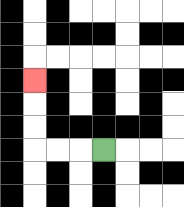{'start': '[4, 6]', 'end': '[1, 3]', 'path_directions': 'L,L,L,U,U,U', 'path_coordinates': '[[4, 6], [3, 6], [2, 6], [1, 6], [1, 5], [1, 4], [1, 3]]'}